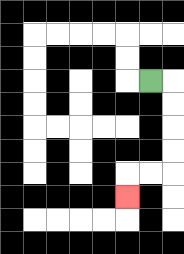{'start': '[6, 3]', 'end': '[5, 8]', 'path_directions': 'R,D,D,D,D,L,L,D', 'path_coordinates': '[[6, 3], [7, 3], [7, 4], [7, 5], [7, 6], [7, 7], [6, 7], [5, 7], [5, 8]]'}